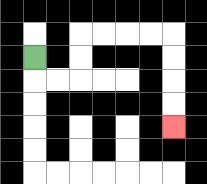{'start': '[1, 2]', 'end': '[7, 5]', 'path_directions': 'D,R,R,U,U,R,R,R,R,D,D,D,D', 'path_coordinates': '[[1, 2], [1, 3], [2, 3], [3, 3], [3, 2], [3, 1], [4, 1], [5, 1], [6, 1], [7, 1], [7, 2], [7, 3], [7, 4], [7, 5]]'}